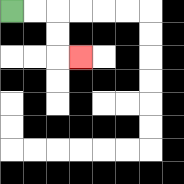{'start': '[0, 0]', 'end': '[3, 2]', 'path_directions': 'R,R,D,D,R', 'path_coordinates': '[[0, 0], [1, 0], [2, 0], [2, 1], [2, 2], [3, 2]]'}